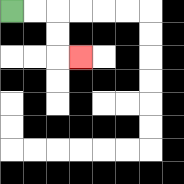{'start': '[0, 0]', 'end': '[3, 2]', 'path_directions': 'R,R,D,D,R', 'path_coordinates': '[[0, 0], [1, 0], [2, 0], [2, 1], [2, 2], [3, 2]]'}